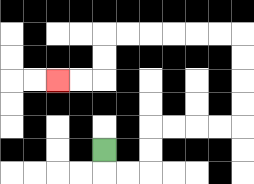{'start': '[4, 6]', 'end': '[2, 3]', 'path_directions': 'D,R,R,U,U,R,R,R,R,U,U,U,U,L,L,L,L,L,L,D,D,L,L', 'path_coordinates': '[[4, 6], [4, 7], [5, 7], [6, 7], [6, 6], [6, 5], [7, 5], [8, 5], [9, 5], [10, 5], [10, 4], [10, 3], [10, 2], [10, 1], [9, 1], [8, 1], [7, 1], [6, 1], [5, 1], [4, 1], [4, 2], [4, 3], [3, 3], [2, 3]]'}